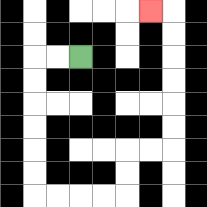{'start': '[3, 2]', 'end': '[6, 0]', 'path_directions': 'L,L,D,D,D,D,D,D,R,R,R,R,U,U,R,R,U,U,U,U,U,U,L', 'path_coordinates': '[[3, 2], [2, 2], [1, 2], [1, 3], [1, 4], [1, 5], [1, 6], [1, 7], [1, 8], [2, 8], [3, 8], [4, 8], [5, 8], [5, 7], [5, 6], [6, 6], [7, 6], [7, 5], [7, 4], [7, 3], [7, 2], [7, 1], [7, 0], [6, 0]]'}